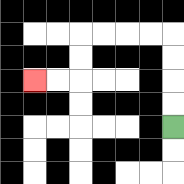{'start': '[7, 5]', 'end': '[1, 3]', 'path_directions': 'U,U,U,U,L,L,L,L,D,D,L,L', 'path_coordinates': '[[7, 5], [7, 4], [7, 3], [7, 2], [7, 1], [6, 1], [5, 1], [4, 1], [3, 1], [3, 2], [3, 3], [2, 3], [1, 3]]'}